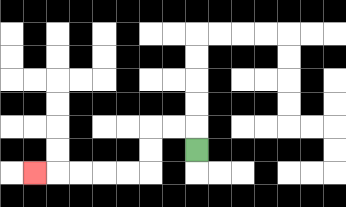{'start': '[8, 6]', 'end': '[1, 7]', 'path_directions': 'U,L,L,D,D,L,L,L,L,L', 'path_coordinates': '[[8, 6], [8, 5], [7, 5], [6, 5], [6, 6], [6, 7], [5, 7], [4, 7], [3, 7], [2, 7], [1, 7]]'}